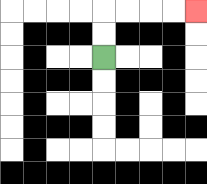{'start': '[4, 2]', 'end': '[8, 0]', 'path_directions': 'U,U,R,R,R,R', 'path_coordinates': '[[4, 2], [4, 1], [4, 0], [5, 0], [6, 0], [7, 0], [8, 0]]'}